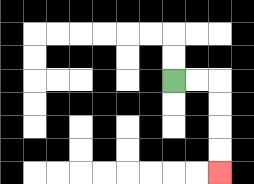{'start': '[7, 3]', 'end': '[9, 7]', 'path_directions': 'R,R,D,D,D,D', 'path_coordinates': '[[7, 3], [8, 3], [9, 3], [9, 4], [9, 5], [9, 6], [9, 7]]'}